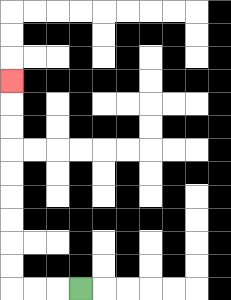{'start': '[3, 12]', 'end': '[0, 3]', 'path_directions': 'L,L,L,U,U,U,U,U,U,U,U,U', 'path_coordinates': '[[3, 12], [2, 12], [1, 12], [0, 12], [0, 11], [0, 10], [0, 9], [0, 8], [0, 7], [0, 6], [0, 5], [0, 4], [0, 3]]'}